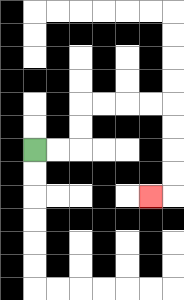{'start': '[1, 6]', 'end': '[6, 8]', 'path_directions': 'R,R,U,U,R,R,R,R,D,D,D,D,L', 'path_coordinates': '[[1, 6], [2, 6], [3, 6], [3, 5], [3, 4], [4, 4], [5, 4], [6, 4], [7, 4], [7, 5], [7, 6], [7, 7], [7, 8], [6, 8]]'}